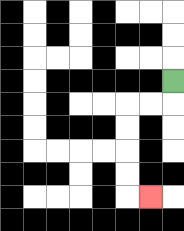{'start': '[7, 3]', 'end': '[6, 8]', 'path_directions': 'D,L,L,D,D,D,D,R', 'path_coordinates': '[[7, 3], [7, 4], [6, 4], [5, 4], [5, 5], [5, 6], [5, 7], [5, 8], [6, 8]]'}